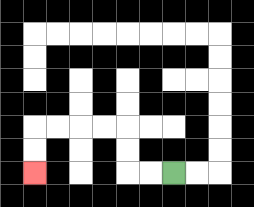{'start': '[7, 7]', 'end': '[1, 7]', 'path_directions': 'L,L,U,U,L,L,L,L,D,D', 'path_coordinates': '[[7, 7], [6, 7], [5, 7], [5, 6], [5, 5], [4, 5], [3, 5], [2, 5], [1, 5], [1, 6], [1, 7]]'}